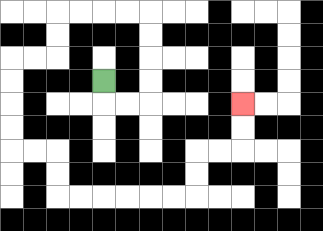{'start': '[4, 3]', 'end': '[10, 4]', 'path_directions': 'D,R,R,U,U,U,U,L,L,L,L,D,D,L,L,D,D,D,D,R,R,D,D,R,R,R,R,R,R,U,U,R,R,U,U', 'path_coordinates': '[[4, 3], [4, 4], [5, 4], [6, 4], [6, 3], [6, 2], [6, 1], [6, 0], [5, 0], [4, 0], [3, 0], [2, 0], [2, 1], [2, 2], [1, 2], [0, 2], [0, 3], [0, 4], [0, 5], [0, 6], [1, 6], [2, 6], [2, 7], [2, 8], [3, 8], [4, 8], [5, 8], [6, 8], [7, 8], [8, 8], [8, 7], [8, 6], [9, 6], [10, 6], [10, 5], [10, 4]]'}